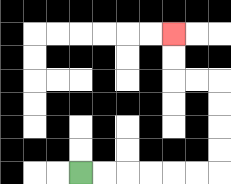{'start': '[3, 7]', 'end': '[7, 1]', 'path_directions': 'R,R,R,R,R,R,U,U,U,U,L,L,U,U', 'path_coordinates': '[[3, 7], [4, 7], [5, 7], [6, 7], [7, 7], [8, 7], [9, 7], [9, 6], [9, 5], [9, 4], [9, 3], [8, 3], [7, 3], [7, 2], [7, 1]]'}